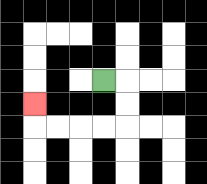{'start': '[4, 3]', 'end': '[1, 4]', 'path_directions': 'R,D,D,L,L,L,L,U', 'path_coordinates': '[[4, 3], [5, 3], [5, 4], [5, 5], [4, 5], [3, 5], [2, 5], [1, 5], [1, 4]]'}